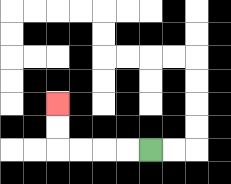{'start': '[6, 6]', 'end': '[2, 4]', 'path_directions': 'L,L,L,L,U,U', 'path_coordinates': '[[6, 6], [5, 6], [4, 6], [3, 6], [2, 6], [2, 5], [2, 4]]'}